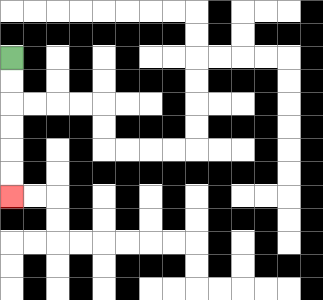{'start': '[0, 2]', 'end': '[0, 8]', 'path_directions': 'D,D,D,D,D,D', 'path_coordinates': '[[0, 2], [0, 3], [0, 4], [0, 5], [0, 6], [0, 7], [0, 8]]'}